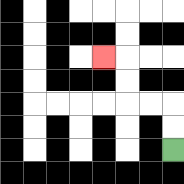{'start': '[7, 6]', 'end': '[4, 2]', 'path_directions': 'U,U,L,L,U,U,L', 'path_coordinates': '[[7, 6], [7, 5], [7, 4], [6, 4], [5, 4], [5, 3], [5, 2], [4, 2]]'}